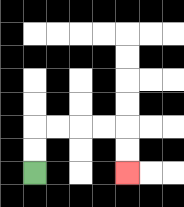{'start': '[1, 7]', 'end': '[5, 7]', 'path_directions': 'U,U,R,R,R,R,D,D', 'path_coordinates': '[[1, 7], [1, 6], [1, 5], [2, 5], [3, 5], [4, 5], [5, 5], [5, 6], [5, 7]]'}